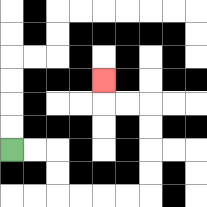{'start': '[0, 6]', 'end': '[4, 3]', 'path_directions': 'R,R,D,D,R,R,R,R,U,U,U,U,L,L,U', 'path_coordinates': '[[0, 6], [1, 6], [2, 6], [2, 7], [2, 8], [3, 8], [4, 8], [5, 8], [6, 8], [6, 7], [6, 6], [6, 5], [6, 4], [5, 4], [4, 4], [4, 3]]'}